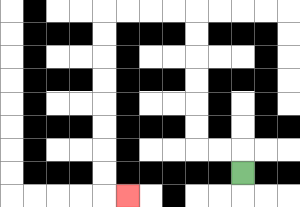{'start': '[10, 7]', 'end': '[5, 8]', 'path_directions': 'U,L,L,U,U,U,U,U,U,L,L,L,L,D,D,D,D,D,D,D,D,R', 'path_coordinates': '[[10, 7], [10, 6], [9, 6], [8, 6], [8, 5], [8, 4], [8, 3], [8, 2], [8, 1], [8, 0], [7, 0], [6, 0], [5, 0], [4, 0], [4, 1], [4, 2], [4, 3], [4, 4], [4, 5], [4, 6], [4, 7], [4, 8], [5, 8]]'}